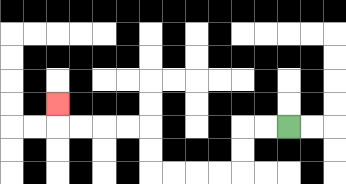{'start': '[12, 5]', 'end': '[2, 4]', 'path_directions': 'L,L,D,D,L,L,L,L,U,U,L,L,L,L,U', 'path_coordinates': '[[12, 5], [11, 5], [10, 5], [10, 6], [10, 7], [9, 7], [8, 7], [7, 7], [6, 7], [6, 6], [6, 5], [5, 5], [4, 5], [3, 5], [2, 5], [2, 4]]'}